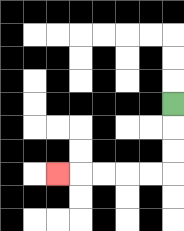{'start': '[7, 4]', 'end': '[2, 7]', 'path_directions': 'D,D,D,L,L,L,L,L', 'path_coordinates': '[[7, 4], [7, 5], [7, 6], [7, 7], [6, 7], [5, 7], [4, 7], [3, 7], [2, 7]]'}